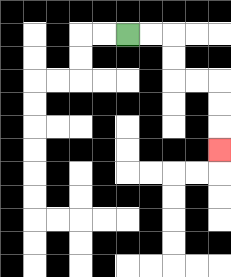{'start': '[5, 1]', 'end': '[9, 6]', 'path_directions': 'R,R,D,D,R,R,D,D,D', 'path_coordinates': '[[5, 1], [6, 1], [7, 1], [7, 2], [7, 3], [8, 3], [9, 3], [9, 4], [9, 5], [9, 6]]'}